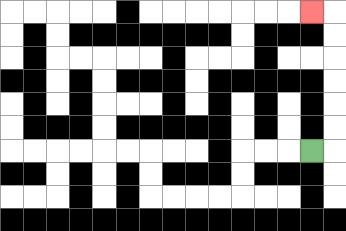{'start': '[13, 6]', 'end': '[13, 0]', 'path_directions': 'R,U,U,U,U,U,U,L', 'path_coordinates': '[[13, 6], [14, 6], [14, 5], [14, 4], [14, 3], [14, 2], [14, 1], [14, 0], [13, 0]]'}